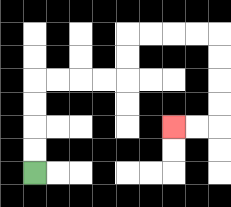{'start': '[1, 7]', 'end': '[7, 5]', 'path_directions': 'U,U,U,U,R,R,R,R,U,U,R,R,R,R,D,D,D,D,L,L', 'path_coordinates': '[[1, 7], [1, 6], [1, 5], [1, 4], [1, 3], [2, 3], [3, 3], [4, 3], [5, 3], [5, 2], [5, 1], [6, 1], [7, 1], [8, 1], [9, 1], [9, 2], [9, 3], [9, 4], [9, 5], [8, 5], [7, 5]]'}